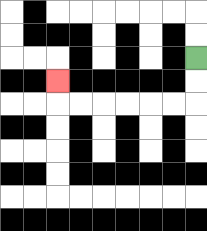{'start': '[8, 2]', 'end': '[2, 3]', 'path_directions': 'D,D,L,L,L,L,L,L,U', 'path_coordinates': '[[8, 2], [8, 3], [8, 4], [7, 4], [6, 4], [5, 4], [4, 4], [3, 4], [2, 4], [2, 3]]'}